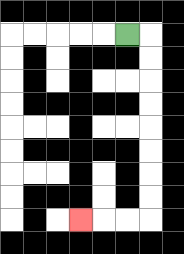{'start': '[5, 1]', 'end': '[3, 9]', 'path_directions': 'R,D,D,D,D,D,D,D,D,L,L,L', 'path_coordinates': '[[5, 1], [6, 1], [6, 2], [6, 3], [6, 4], [6, 5], [6, 6], [6, 7], [6, 8], [6, 9], [5, 9], [4, 9], [3, 9]]'}